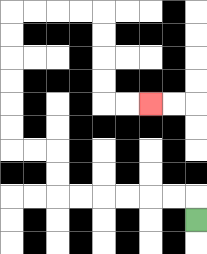{'start': '[8, 9]', 'end': '[6, 4]', 'path_directions': 'U,L,L,L,L,L,L,U,U,L,L,U,U,U,U,U,U,R,R,R,R,D,D,D,D,R,R', 'path_coordinates': '[[8, 9], [8, 8], [7, 8], [6, 8], [5, 8], [4, 8], [3, 8], [2, 8], [2, 7], [2, 6], [1, 6], [0, 6], [0, 5], [0, 4], [0, 3], [0, 2], [0, 1], [0, 0], [1, 0], [2, 0], [3, 0], [4, 0], [4, 1], [4, 2], [4, 3], [4, 4], [5, 4], [6, 4]]'}